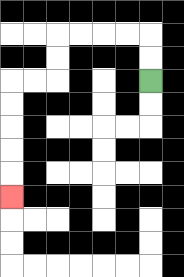{'start': '[6, 3]', 'end': '[0, 8]', 'path_directions': 'U,U,L,L,L,L,D,D,L,L,D,D,D,D,D', 'path_coordinates': '[[6, 3], [6, 2], [6, 1], [5, 1], [4, 1], [3, 1], [2, 1], [2, 2], [2, 3], [1, 3], [0, 3], [0, 4], [0, 5], [0, 6], [0, 7], [0, 8]]'}